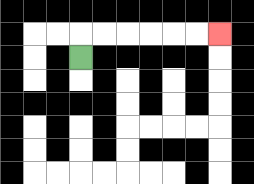{'start': '[3, 2]', 'end': '[9, 1]', 'path_directions': 'U,R,R,R,R,R,R', 'path_coordinates': '[[3, 2], [3, 1], [4, 1], [5, 1], [6, 1], [7, 1], [8, 1], [9, 1]]'}